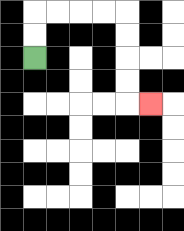{'start': '[1, 2]', 'end': '[6, 4]', 'path_directions': 'U,U,R,R,R,R,D,D,D,D,R', 'path_coordinates': '[[1, 2], [1, 1], [1, 0], [2, 0], [3, 0], [4, 0], [5, 0], [5, 1], [5, 2], [5, 3], [5, 4], [6, 4]]'}